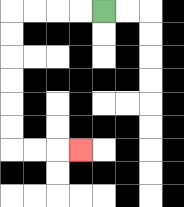{'start': '[4, 0]', 'end': '[3, 6]', 'path_directions': 'L,L,L,L,D,D,D,D,D,D,R,R,R', 'path_coordinates': '[[4, 0], [3, 0], [2, 0], [1, 0], [0, 0], [0, 1], [0, 2], [0, 3], [0, 4], [0, 5], [0, 6], [1, 6], [2, 6], [3, 6]]'}